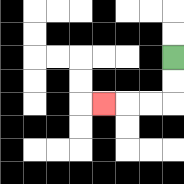{'start': '[7, 2]', 'end': '[4, 4]', 'path_directions': 'D,D,L,L,L', 'path_coordinates': '[[7, 2], [7, 3], [7, 4], [6, 4], [5, 4], [4, 4]]'}